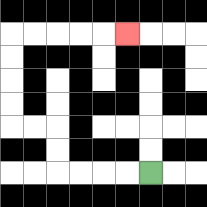{'start': '[6, 7]', 'end': '[5, 1]', 'path_directions': 'L,L,L,L,U,U,L,L,U,U,U,U,R,R,R,R,R', 'path_coordinates': '[[6, 7], [5, 7], [4, 7], [3, 7], [2, 7], [2, 6], [2, 5], [1, 5], [0, 5], [0, 4], [0, 3], [0, 2], [0, 1], [1, 1], [2, 1], [3, 1], [4, 1], [5, 1]]'}